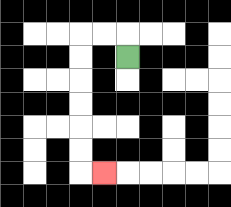{'start': '[5, 2]', 'end': '[4, 7]', 'path_directions': 'U,L,L,D,D,D,D,D,D,R', 'path_coordinates': '[[5, 2], [5, 1], [4, 1], [3, 1], [3, 2], [3, 3], [3, 4], [3, 5], [3, 6], [3, 7], [4, 7]]'}